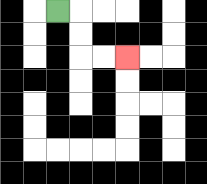{'start': '[2, 0]', 'end': '[5, 2]', 'path_directions': 'R,D,D,R,R', 'path_coordinates': '[[2, 0], [3, 0], [3, 1], [3, 2], [4, 2], [5, 2]]'}